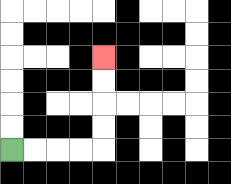{'start': '[0, 6]', 'end': '[4, 2]', 'path_directions': 'R,R,R,R,U,U,U,U', 'path_coordinates': '[[0, 6], [1, 6], [2, 6], [3, 6], [4, 6], [4, 5], [4, 4], [4, 3], [4, 2]]'}